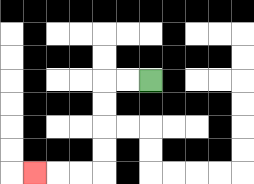{'start': '[6, 3]', 'end': '[1, 7]', 'path_directions': 'L,L,D,D,D,D,L,L,L', 'path_coordinates': '[[6, 3], [5, 3], [4, 3], [4, 4], [4, 5], [4, 6], [4, 7], [3, 7], [2, 7], [1, 7]]'}